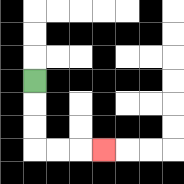{'start': '[1, 3]', 'end': '[4, 6]', 'path_directions': 'D,D,D,R,R,R', 'path_coordinates': '[[1, 3], [1, 4], [1, 5], [1, 6], [2, 6], [3, 6], [4, 6]]'}